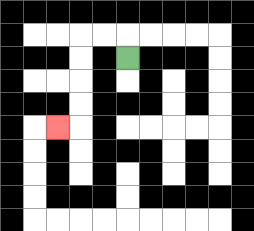{'start': '[5, 2]', 'end': '[2, 5]', 'path_directions': 'U,L,L,D,D,D,D,L', 'path_coordinates': '[[5, 2], [5, 1], [4, 1], [3, 1], [3, 2], [3, 3], [3, 4], [3, 5], [2, 5]]'}